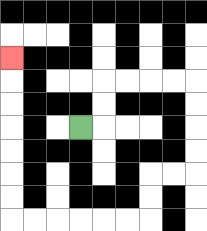{'start': '[3, 5]', 'end': '[0, 2]', 'path_directions': 'R,U,U,R,R,R,R,D,D,D,D,L,L,D,D,L,L,L,L,L,L,U,U,U,U,U,U,U', 'path_coordinates': '[[3, 5], [4, 5], [4, 4], [4, 3], [5, 3], [6, 3], [7, 3], [8, 3], [8, 4], [8, 5], [8, 6], [8, 7], [7, 7], [6, 7], [6, 8], [6, 9], [5, 9], [4, 9], [3, 9], [2, 9], [1, 9], [0, 9], [0, 8], [0, 7], [0, 6], [0, 5], [0, 4], [0, 3], [0, 2]]'}